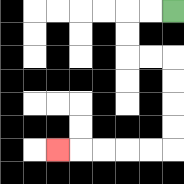{'start': '[7, 0]', 'end': '[2, 6]', 'path_directions': 'L,L,D,D,R,R,D,D,D,D,L,L,L,L,L', 'path_coordinates': '[[7, 0], [6, 0], [5, 0], [5, 1], [5, 2], [6, 2], [7, 2], [7, 3], [7, 4], [7, 5], [7, 6], [6, 6], [5, 6], [4, 6], [3, 6], [2, 6]]'}